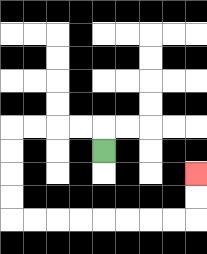{'start': '[4, 6]', 'end': '[8, 7]', 'path_directions': 'U,L,L,L,L,D,D,D,D,R,R,R,R,R,R,R,R,U,U', 'path_coordinates': '[[4, 6], [4, 5], [3, 5], [2, 5], [1, 5], [0, 5], [0, 6], [0, 7], [0, 8], [0, 9], [1, 9], [2, 9], [3, 9], [4, 9], [5, 9], [6, 9], [7, 9], [8, 9], [8, 8], [8, 7]]'}